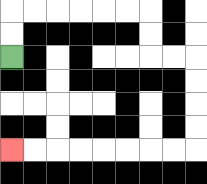{'start': '[0, 2]', 'end': '[0, 6]', 'path_directions': 'U,U,R,R,R,R,R,R,D,D,R,R,D,D,D,D,L,L,L,L,L,L,L,L', 'path_coordinates': '[[0, 2], [0, 1], [0, 0], [1, 0], [2, 0], [3, 0], [4, 0], [5, 0], [6, 0], [6, 1], [6, 2], [7, 2], [8, 2], [8, 3], [8, 4], [8, 5], [8, 6], [7, 6], [6, 6], [5, 6], [4, 6], [3, 6], [2, 6], [1, 6], [0, 6]]'}